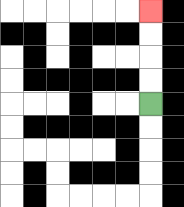{'start': '[6, 4]', 'end': '[6, 0]', 'path_directions': 'U,U,U,U', 'path_coordinates': '[[6, 4], [6, 3], [6, 2], [6, 1], [6, 0]]'}